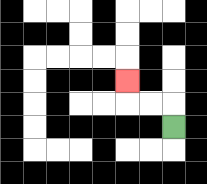{'start': '[7, 5]', 'end': '[5, 3]', 'path_directions': 'U,L,L,U', 'path_coordinates': '[[7, 5], [7, 4], [6, 4], [5, 4], [5, 3]]'}